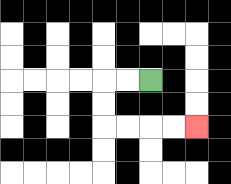{'start': '[6, 3]', 'end': '[8, 5]', 'path_directions': 'L,L,D,D,R,R,R,R', 'path_coordinates': '[[6, 3], [5, 3], [4, 3], [4, 4], [4, 5], [5, 5], [6, 5], [7, 5], [8, 5]]'}